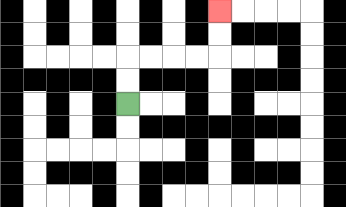{'start': '[5, 4]', 'end': '[9, 0]', 'path_directions': 'U,U,R,R,R,R,U,U', 'path_coordinates': '[[5, 4], [5, 3], [5, 2], [6, 2], [7, 2], [8, 2], [9, 2], [9, 1], [9, 0]]'}